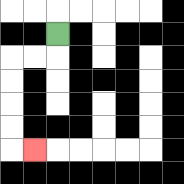{'start': '[2, 1]', 'end': '[1, 6]', 'path_directions': 'D,L,L,D,D,D,D,R', 'path_coordinates': '[[2, 1], [2, 2], [1, 2], [0, 2], [0, 3], [0, 4], [0, 5], [0, 6], [1, 6]]'}